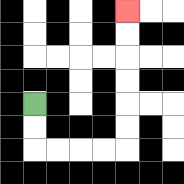{'start': '[1, 4]', 'end': '[5, 0]', 'path_directions': 'D,D,R,R,R,R,U,U,U,U,U,U', 'path_coordinates': '[[1, 4], [1, 5], [1, 6], [2, 6], [3, 6], [4, 6], [5, 6], [5, 5], [5, 4], [5, 3], [5, 2], [5, 1], [5, 0]]'}